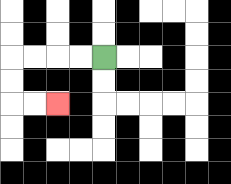{'start': '[4, 2]', 'end': '[2, 4]', 'path_directions': 'L,L,L,L,D,D,R,R', 'path_coordinates': '[[4, 2], [3, 2], [2, 2], [1, 2], [0, 2], [0, 3], [0, 4], [1, 4], [2, 4]]'}